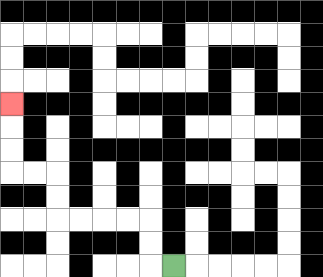{'start': '[7, 11]', 'end': '[0, 4]', 'path_directions': 'L,U,U,L,L,L,L,U,U,L,L,U,U,U', 'path_coordinates': '[[7, 11], [6, 11], [6, 10], [6, 9], [5, 9], [4, 9], [3, 9], [2, 9], [2, 8], [2, 7], [1, 7], [0, 7], [0, 6], [0, 5], [0, 4]]'}